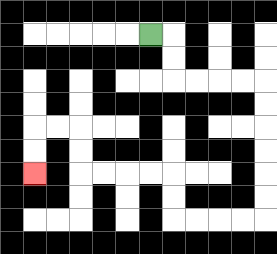{'start': '[6, 1]', 'end': '[1, 7]', 'path_directions': 'R,D,D,R,R,R,R,D,D,D,D,D,D,L,L,L,L,U,U,L,L,L,L,U,U,L,L,D,D', 'path_coordinates': '[[6, 1], [7, 1], [7, 2], [7, 3], [8, 3], [9, 3], [10, 3], [11, 3], [11, 4], [11, 5], [11, 6], [11, 7], [11, 8], [11, 9], [10, 9], [9, 9], [8, 9], [7, 9], [7, 8], [7, 7], [6, 7], [5, 7], [4, 7], [3, 7], [3, 6], [3, 5], [2, 5], [1, 5], [1, 6], [1, 7]]'}